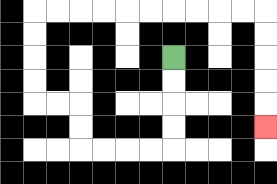{'start': '[7, 2]', 'end': '[11, 5]', 'path_directions': 'D,D,D,D,L,L,L,L,U,U,L,L,U,U,U,U,R,R,R,R,R,R,R,R,R,R,D,D,D,D,D', 'path_coordinates': '[[7, 2], [7, 3], [7, 4], [7, 5], [7, 6], [6, 6], [5, 6], [4, 6], [3, 6], [3, 5], [3, 4], [2, 4], [1, 4], [1, 3], [1, 2], [1, 1], [1, 0], [2, 0], [3, 0], [4, 0], [5, 0], [6, 0], [7, 0], [8, 0], [9, 0], [10, 0], [11, 0], [11, 1], [11, 2], [11, 3], [11, 4], [11, 5]]'}